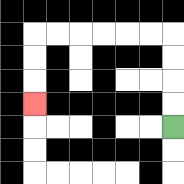{'start': '[7, 5]', 'end': '[1, 4]', 'path_directions': 'U,U,U,U,L,L,L,L,L,L,D,D,D', 'path_coordinates': '[[7, 5], [7, 4], [7, 3], [7, 2], [7, 1], [6, 1], [5, 1], [4, 1], [3, 1], [2, 1], [1, 1], [1, 2], [1, 3], [1, 4]]'}